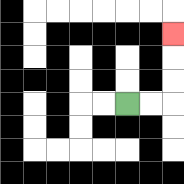{'start': '[5, 4]', 'end': '[7, 1]', 'path_directions': 'R,R,U,U,U', 'path_coordinates': '[[5, 4], [6, 4], [7, 4], [7, 3], [7, 2], [7, 1]]'}